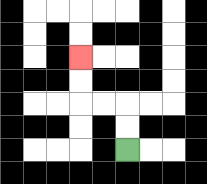{'start': '[5, 6]', 'end': '[3, 2]', 'path_directions': 'U,U,L,L,U,U', 'path_coordinates': '[[5, 6], [5, 5], [5, 4], [4, 4], [3, 4], [3, 3], [3, 2]]'}